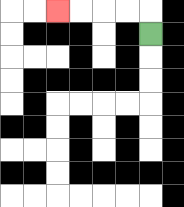{'start': '[6, 1]', 'end': '[2, 0]', 'path_directions': 'U,L,L,L,L', 'path_coordinates': '[[6, 1], [6, 0], [5, 0], [4, 0], [3, 0], [2, 0]]'}